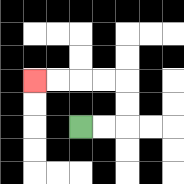{'start': '[3, 5]', 'end': '[1, 3]', 'path_directions': 'R,R,U,U,L,L,L,L', 'path_coordinates': '[[3, 5], [4, 5], [5, 5], [5, 4], [5, 3], [4, 3], [3, 3], [2, 3], [1, 3]]'}